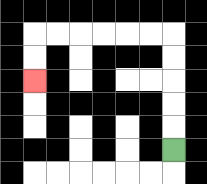{'start': '[7, 6]', 'end': '[1, 3]', 'path_directions': 'U,U,U,U,U,L,L,L,L,L,L,D,D', 'path_coordinates': '[[7, 6], [7, 5], [7, 4], [7, 3], [7, 2], [7, 1], [6, 1], [5, 1], [4, 1], [3, 1], [2, 1], [1, 1], [1, 2], [1, 3]]'}